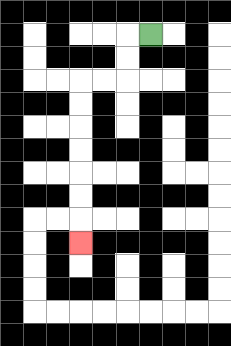{'start': '[6, 1]', 'end': '[3, 10]', 'path_directions': 'L,D,D,L,L,D,D,D,D,D,D,D', 'path_coordinates': '[[6, 1], [5, 1], [5, 2], [5, 3], [4, 3], [3, 3], [3, 4], [3, 5], [3, 6], [3, 7], [3, 8], [3, 9], [3, 10]]'}